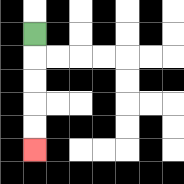{'start': '[1, 1]', 'end': '[1, 6]', 'path_directions': 'D,D,D,D,D', 'path_coordinates': '[[1, 1], [1, 2], [1, 3], [1, 4], [1, 5], [1, 6]]'}